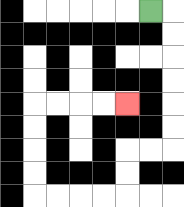{'start': '[6, 0]', 'end': '[5, 4]', 'path_directions': 'R,D,D,D,D,D,D,L,L,D,D,L,L,L,L,U,U,U,U,R,R,R,R', 'path_coordinates': '[[6, 0], [7, 0], [7, 1], [7, 2], [7, 3], [7, 4], [7, 5], [7, 6], [6, 6], [5, 6], [5, 7], [5, 8], [4, 8], [3, 8], [2, 8], [1, 8], [1, 7], [1, 6], [1, 5], [1, 4], [2, 4], [3, 4], [4, 4], [5, 4]]'}